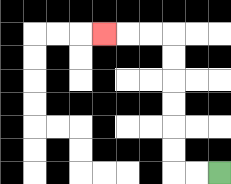{'start': '[9, 7]', 'end': '[4, 1]', 'path_directions': 'L,L,U,U,U,U,U,U,L,L,L', 'path_coordinates': '[[9, 7], [8, 7], [7, 7], [7, 6], [7, 5], [7, 4], [7, 3], [7, 2], [7, 1], [6, 1], [5, 1], [4, 1]]'}